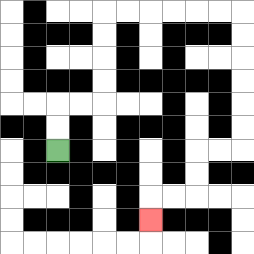{'start': '[2, 6]', 'end': '[6, 9]', 'path_directions': 'U,U,R,R,U,U,U,U,R,R,R,R,R,R,D,D,D,D,D,D,L,L,D,D,L,L,D', 'path_coordinates': '[[2, 6], [2, 5], [2, 4], [3, 4], [4, 4], [4, 3], [4, 2], [4, 1], [4, 0], [5, 0], [6, 0], [7, 0], [8, 0], [9, 0], [10, 0], [10, 1], [10, 2], [10, 3], [10, 4], [10, 5], [10, 6], [9, 6], [8, 6], [8, 7], [8, 8], [7, 8], [6, 8], [6, 9]]'}